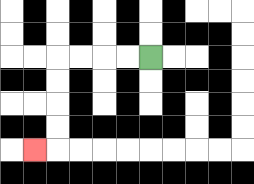{'start': '[6, 2]', 'end': '[1, 6]', 'path_directions': 'L,L,L,L,D,D,D,D,L', 'path_coordinates': '[[6, 2], [5, 2], [4, 2], [3, 2], [2, 2], [2, 3], [2, 4], [2, 5], [2, 6], [1, 6]]'}